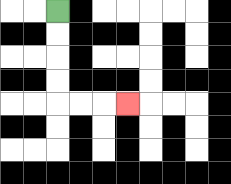{'start': '[2, 0]', 'end': '[5, 4]', 'path_directions': 'D,D,D,D,R,R,R', 'path_coordinates': '[[2, 0], [2, 1], [2, 2], [2, 3], [2, 4], [3, 4], [4, 4], [5, 4]]'}